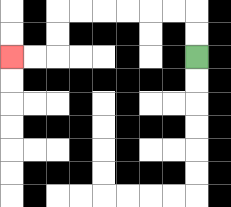{'start': '[8, 2]', 'end': '[0, 2]', 'path_directions': 'U,U,L,L,L,L,L,L,D,D,L,L', 'path_coordinates': '[[8, 2], [8, 1], [8, 0], [7, 0], [6, 0], [5, 0], [4, 0], [3, 0], [2, 0], [2, 1], [2, 2], [1, 2], [0, 2]]'}